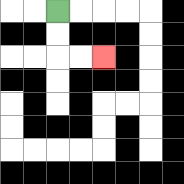{'start': '[2, 0]', 'end': '[4, 2]', 'path_directions': 'D,D,R,R', 'path_coordinates': '[[2, 0], [2, 1], [2, 2], [3, 2], [4, 2]]'}